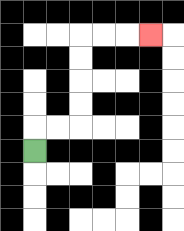{'start': '[1, 6]', 'end': '[6, 1]', 'path_directions': 'U,R,R,U,U,U,U,R,R,R', 'path_coordinates': '[[1, 6], [1, 5], [2, 5], [3, 5], [3, 4], [3, 3], [3, 2], [3, 1], [4, 1], [5, 1], [6, 1]]'}